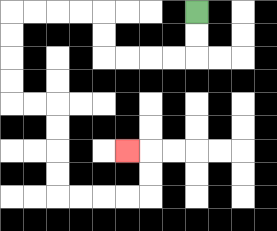{'start': '[8, 0]', 'end': '[5, 6]', 'path_directions': 'D,D,L,L,L,L,U,U,L,L,L,L,D,D,D,D,R,R,D,D,D,D,R,R,R,R,U,U,L', 'path_coordinates': '[[8, 0], [8, 1], [8, 2], [7, 2], [6, 2], [5, 2], [4, 2], [4, 1], [4, 0], [3, 0], [2, 0], [1, 0], [0, 0], [0, 1], [0, 2], [0, 3], [0, 4], [1, 4], [2, 4], [2, 5], [2, 6], [2, 7], [2, 8], [3, 8], [4, 8], [5, 8], [6, 8], [6, 7], [6, 6], [5, 6]]'}